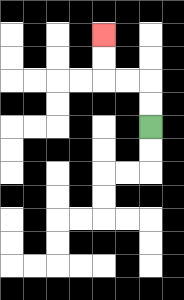{'start': '[6, 5]', 'end': '[4, 1]', 'path_directions': 'U,U,L,L,U,U', 'path_coordinates': '[[6, 5], [6, 4], [6, 3], [5, 3], [4, 3], [4, 2], [4, 1]]'}